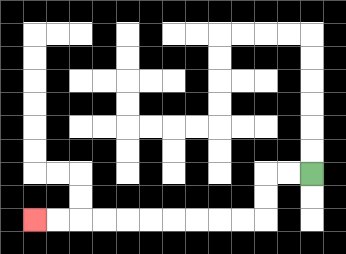{'start': '[13, 7]', 'end': '[1, 9]', 'path_directions': 'L,L,D,D,L,L,L,L,L,L,L,L,L,L', 'path_coordinates': '[[13, 7], [12, 7], [11, 7], [11, 8], [11, 9], [10, 9], [9, 9], [8, 9], [7, 9], [6, 9], [5, 9], [4, 9], [3, 9], [2, 9], [1, 9]]'}